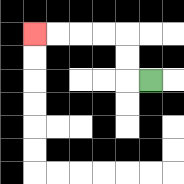{'start': '[6, 3]', 'end': '[1, 1]', 'path_directions': 'L,U,U,L,L,L,L', 'path_coordinates': '[[6, 3], [5, 3], [5, 2], [5, 1], [4, 1], [3, 1], [2, 1], [1, 1]]'}